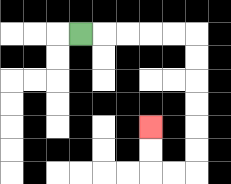{'start': '[3, 1]', 'end': '[6, 5]', 'path_directions': 'R,R,R,R,R,D,D,D,D,D,D,L,L,U,U', 'path_coordinates': '[[3, 1], [4, 1], [5, 1], [6, 1], [7, 1], [8, 1], [8, 2], [8, 3], [8, 4], [8, 5], [8, 6], [8, 7], [7, 7], [6, 7], [6, 6], [6, 5]]'}